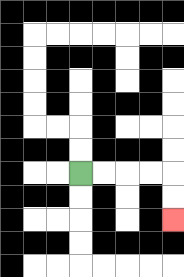{'start': '[3, 7]', 'end': '[7, 9]', 'path_directions': 'R,R,R,R,D,D', 'path_coordinates': '[[3, 7], [4, 7], [5, 7], [6, 7], [7, 7], [7, 8], [7, 9]]'}